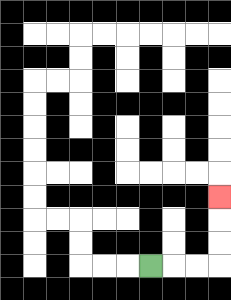{'start': '[6, 11]', 'end': '[9, 8]', 'path_directions': 'R,R,R,U,U,U', 'path_coordinates': '[[6, 11], [7, 11], [8, 11], [9, 11], [9, 10], [9, 9], [9, 8]]'}